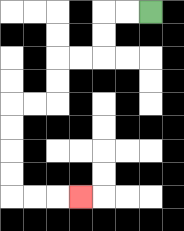{'start': '[6, 0]', 'end': '[3, 8]', 'path_directions': 'L,L,D,D,L,L,D,D,L,L,D,D,D,D,R,R,R', 'path_coordinates': '[[6, 0], [5, 0], [4, 0], [4, 1], [4, 2], [3, 2], [2, 2], [2, 3], [2, 4], [1, 4], [0, 4], [0, 5], [0, 6], [0, 7], [0, 8], [1, 8], [2, 8], [3, 8]]'}